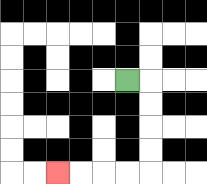{'start': '[5, 3]', 'end': '[2, 7]', 'path_directions': 'R,D,D,D,D,L,L,L,L', 'path_coordinates': '[[5, 3], [6, 3], [6, 4], [6, 5], [6, 6], [6, 7], [5, 7], [4, 7], [3, 7], [2, 7]]'}